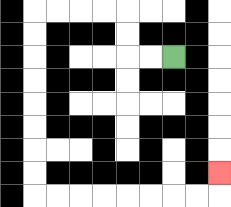{'start': '[7, 2]', 'end': '[9, 7]', 'path_directions': 'L,L,U,U,L,L,L,L,D,D,D,D,D,D,D,D,R,R,R,R,R,R,R,R,U', 'path_coordinates': '[[7, 2], [6, 2], [5, 2], [5, 1], [5, 0], [4, 0], [3, 0], [2, 0], [1, 0], [1, 1], [1, 2], [1, 3], [1, 4], [1, 5], [1, 6], [1, 7], [1, 8], [2, 8], [3, 8], [4, 8], [5, 8], [6, 8], [7, 8], [8, 8], [9, 8], [9, 7]]'}